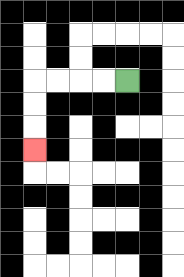{'start': '[5, 3]', 'end': '[1, 6]', 'path_directions': 'L,L,L,L,D,D,D', 'path_coordinates': '[[5, 3], [4, 3], [3, 3], [2, 3], [1, 3], [1, 4], [1, 5], [1, 6]]'}